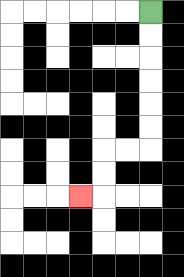{'start': '[6, 0]', 'end': '[3, 8]', 'path_directions': 'D,D,D,D,D,D,L,L,D,D,L', 'path_coordinates': '[[6, 0], [6, 1], [6, 2], [6, 3], [6, 4], [6, 5], [6, 6], [5, 6], [4, 6], [4, 7], [4, 8], [3, 8]]'}